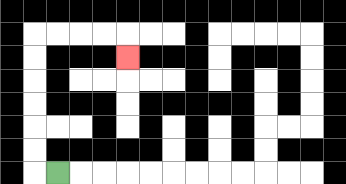{'start': '[2, 7]', 'end': '[5, 2]', 'path_directions': 'L,U,U,U,U,U,U,R,R,R,R,D', 'path_coordinates': '[[2, 7], [1, 7], [1, 6], [1, 5], [1, 4], [1, 3], [1, 2], [1, 1], [2, 1], [3, 1], [4, 1], [5, 1], [5, 2]]'}